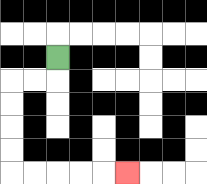{'start': '[2, 2]', 'end': '[5, 7]', 'path_directions': 'D,L,L,D,D,D,D,R,R,R,R,R', 'path_coordinates': '[[2, 2], [2, 3], [1, 3], [0, 3], [0, 4], [0, 5], [0, 6], [0, 7], [1, 7], [2, 7], [3, 7], [4, 7], [5, 7]]'}